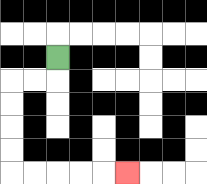{'start': '[2, 2]', 'end': '[5, 7]', 'path_directions': 'D,L,L,D,D,D,D,R,R,R,R,R', 'path_coordinates': '[[2, 2], [2, 3], [1, 3], [0, 3], [0, 4], [0, 5], [0, 6], [0, 7], [1, 7], [2, 7], [3, 7], [4, 7], [5, 7]]'}